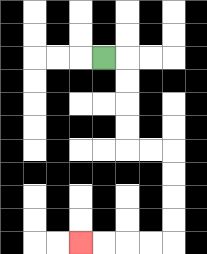{'start': '[4, 2]', 'end': '[3, 10]', 'path_directions': 'R,D,D,D,D,R,R,D,D,D,D,L,L,L,L', 'path_coordinates': '[[4, 2], [5, 2], [5, 3], [5, 4], [5, 5], [5, 6], [6, 6], [7, 6], [7, 7], [7, 8], [7, 9], [7, 10], [6, 10], [5, 10], [4, 10], [3, 10]]'}